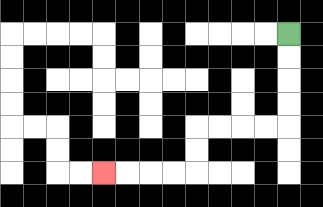{'start': '[12, 1]', 'end': '[4, 7]', 'path_directions': 'D,D,D,D,L,L,L,L,D,D,L,L,L,L', 'path_coordinates': '[[12, 1], [12, 2], [12, 3], [12, 4], [12, 5], [11, 5], [10, 5], [9, 5], [8, 5], [8, 6], [8, 7], [7, 7], [6, 7], [5, 7], [4, 7]]'}